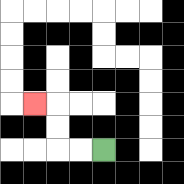{'start': '[4, 6]', 'end': '[1, 4]', 'path_directions': 'L,L,U,U,L', 'path_coordinates': '[[4, 6], [3, 6], [2, 6], [2, 5], [2, 4], [1, 4]]'}